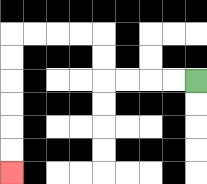{'start': '[8, 3]', 'end': '[0, 7]', 'path_directions': 'L,L,L,L,U,U,L,L,L,L,D,D,D,D,D,D', 'path_coordinates': '[[8, 3], [7, 3], [6, 3], [5, 3], [4, 3], [4, 2], [4, 1], [3, 1], [2, 1], [1, 1], [0, 1], [0, 2], [0, 3], [0, 4], [0, 5], [0, 6], [0, 7]]'}